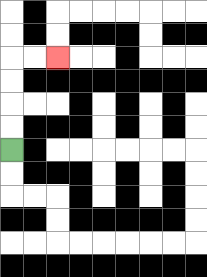{'start': '[0, 6]', 'end': '[2, 2]', 'path_directions': 'U,U,U,U,R,R', 'path_coordinates': '[[0, 6], [0, 5], [0, 4], [0, 3], [0, 2], [1, 2], [2, 2]]'}